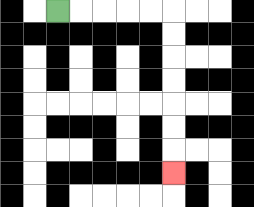{'start': '[2, 0]', 'end': '[7, 7]', 'path_directions': 'R,R,R,R,R,D,D,D,D,D,D,D', 'path_coordinates': '[[2, 0], [3, 0], [4, 0], [5, 0], [6, 0], [7, 0], [7, 1], [7, 2], [7, 3], [7, 4], [7, 5], [7, 6], [7, 7]]'}